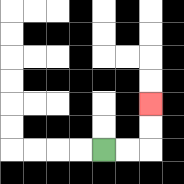{'start': '[4, 6]', 'end': '[6, 4]', 'path_directions': 'R,R,U,U', 'path_coordinates': '[[4, 6], [5, 6], [6, 6], [6, 5], [6, 4]]'}